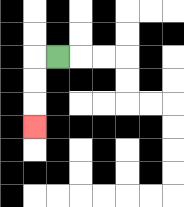{'start': '[2, 2]', 'end': '[1, 5]', 'path_directions': 'L,D,D,D', 'path_coordinates': '[[2, 2], [1, 2], [1, 3], [1, 4], [1, 5]]'}